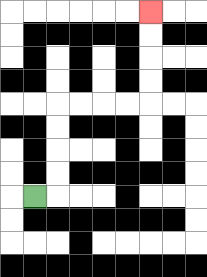{'start': '[1, 8]', 'end': '[6, 0]', 'path_directions': 'R,U,U,U,U,R,R,R,R,U,U,U,U', 'path_coordinates': '[[1, 8], [2, 8], [2, 7], [2, 6], [2, 5], [2, 4], [3, 4], [4, 4], [5, 4], [6, 4], [6, 3], [6, 2], [6, 1], [6, 0]]'}